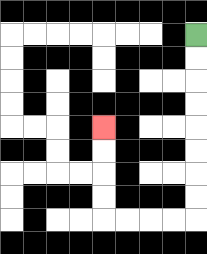{'start': '[8, 1]', 'end': '[4, 5]', 'path_directions': 'D,D,D,D,D,D,D,D,L,L,L,L,U,U,U,U', 'path_coordinates': '[[8, 1], [8, 2], [8, 3], [8, 4], [8, 5], [8, 6], [8, 7], [8, 8], [8, 9], [7, 9], [6, 9], [5, 9], [4, 9], [4, 8], [4, 7], [4, 6], [4, 5]]'}